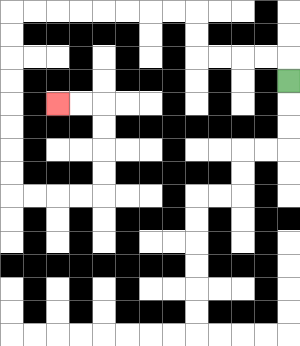{'start': '[12, 3]', 'end': '[2, 4]', 'path_directions': 'U,L,L,L,L,U,U,L,L,L,L,L,L,L,L,D,D,D,D,D,D,D,D,R,R,R,R,U,U,U,U,L,L', 'path_coordinates': '[[12, 3], [12, 2], [11, 2], [10, 2], [9, 2], [8, 2], [8, 1], [8, 0], [7, 0], [6, 0], [5, 0], [4, 0], [3, 0], [2, 0], [1, 0], [0, 0], [0, 1], [0, 2], [0, 3], [0, 4], [0, 5], [0, 6], [0, 7], [0, 8], [1, 8], [2, 8], [3, 8], [4, 8], [4, 7], [4, 6], [4, 5], [4, 4], [3, 4], [2, 4]]'}